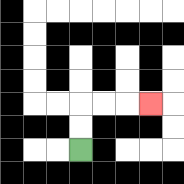{'start': '[3, 6]', 'end': '[6, 4]', 'path_directions': 'U,U,R,R,R', 'path_coordinates': '[[3, 6], [3, 5], [3, 4], [4, 4], [5, 4], [6, 4]]'}